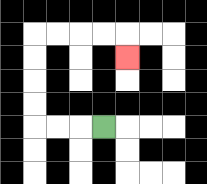{'start': '[4, 5]', 'end': '[5, 2]', 'path_directions': 'L,L,L,U,U,U,U,R,R,R,R,D', 'path_coordinates': '[[4, 5], [3, 5], [2, 5], [1, 5], [1, 4], [1, 3], [1, 2], [1, 1], [2, 1], [3, 1], [4, 1], [5, 1], [5, 2]]'}